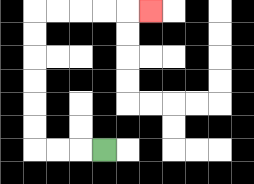{'start': '[4, 6]', 'end': '[6, 0]', 'path_directions': 'L,L,L,U,U,U,U,U,U,R,R,R,R,R', 'path_coordinates': '[[4, 6], [3, 6], [2, 6], [1, 6], [1, 5], [1, 4], [1, 3], [1, 2], [1, 1], [1, 0], [2, 0], [3, 0], [4, 0], [5, 0], [6, 0]]'}